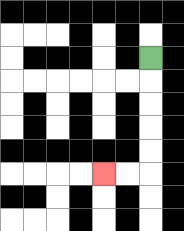{'start': '[6, 2]', 'end': '[4, 7]', 'path_directions': 'D,D,D,D,D,L,L', 'path_coordinates': '[[6, 2], [6, 3], [6, 4], [6, 5], [6, 6], [6, 7], [5, 7], [4, 7]]'}